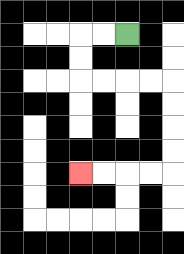{'start': '[5, 1]', 'end': '[3, 7]', 'path_directions': 'L,L,D,D,R,R,R,R,D,D,D,D,L,L,L,L', 'path_coordinates': '[[5, 1], [4, 1], [3, 1], [3, 2], [3, 3], [4, 3], [5, 3], [6, 3], [7, 3], [7, 4], [7, 5], [7, 6], [7, 7], [6, 7], [5, 7], [4, 7], [3, 7]]'}